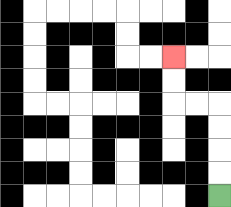{'start': '[9, 8]', 'end': '[7, 2]', 'path_directions': 'U,U,U,U,L,L,U,U', 'path_coordinates': '[[9, 8], [9, 7], [9, 6], [9, 5], [9, 4], [8, 4], [7, 4], [7, 3], [7, 2]]'}